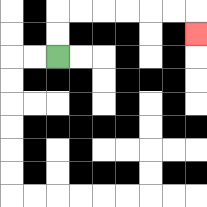{'start': '[2, 2]', 'end': '[8, 1]', 'path_directions': 'U,U,R,R,R,R,R,R,D', 'path_coordinates': '[[2, 2], [2, 1], [2, 0], [3, 0], [4, 0], [5, 0], [6, 0], [7, 0], [8, 0], [8, 1]]'}